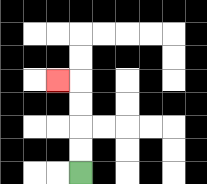{'start': '[3, 7]', 'end': '[2, 3]', 'path_directions': 'U,U,U,U,L', 'path_coordinates': '[[3, 7], [3, 6], [3, 5], [3, 4], [3, 3], [2, 3]]'}